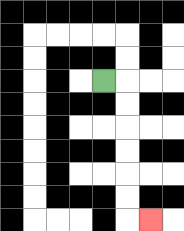{'start': '[4, 3]', 'end': '[6, 9]', 'path_directions': 'R,D,D,D,D,D,D,R', 'path_coordinates': '[[4, 3], [5, 3], [5, 4], [5, 5], [5, 6], [5, 7], [5, 8], [5, 9], [6, 9]]'}